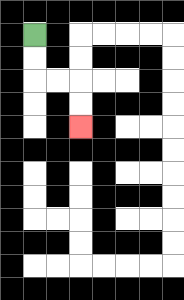{'start': '[1, 1]', 'end': '[3, 5]', 'path_directions': 'D,D,R,R,D,D', 'path_coordinates': '[[1, 1], [1, 2], [1, 3], [2, 3], [3, 3], [3, 4], [3, 5]]'}